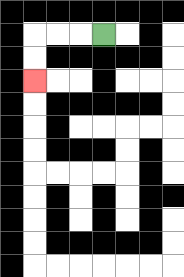{'start': '[4, 1]', 'end': '[1, 3]', 'path_directions': 'L,L,L,D,D', 'path_coordinates': '[[4, 1], [3, 1], [2, 1], [1, 1], [1, 2], [1, 3]]'}